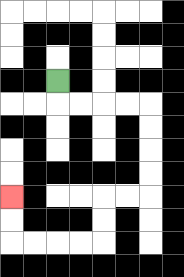{'start': '[2, 3]', 'end': '[0, 8]', 'path_directions': 'D,R,R,R,R,D,D,D,D,L,L,D,D,L,L,L,L,U,U', 'path_coordinates': '[[2, 3], [2, 4], [3, 4], [4, 4], [5, 4], [6, 4], [6, 5], [6, 6], [6, 7], [6, 8], [5, 8], [4, 8], [4, 9], [4, 10], [3, 10], [2, 10], [1, 10], [0, 10], [0, 9], [0, 8]]'}